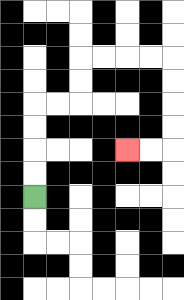{'start': '[1, 8]', 'end': '[5, 6]', 'path_directions': 'U,U,U,U,R,R,U,U,R,R,R,R,D,D,D,D,L,L', 'path_coordinates': '[[1, 8], [1, 7], [1, 6], [1, 5], [1, 4], [2, 4], [3, 4], [3, 3], [3, 2], [4, 2], [5, 2], [6, 2], [7, 2], [7, 3], [7, 4], [7, 5], [7, 6], [6, 6], [5, 6]]'}